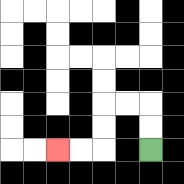{'start': '[6, 6]', 'end': '[2, 6]', 'path_directions': 'U,U,L,L,D,D,L,L', 'path_coordinates': '[[6, 6], [6, 5], [6, 4], [5, 4], [4, 4], [4, 5], [4, 6], [3, 6], [2, 6]]'}